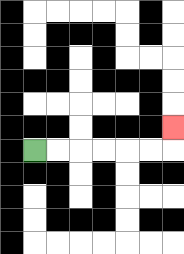{'start': '[1, 6]', 'end': '[7, 5]', 'path_directions': 'R,R,R,R,R,R,U', 'path_coordinates': '[[1, 6], [2, 6], [3, 6], [4, 6], [5, 6], [6, 6], [7, 6], [7, 5]]'}